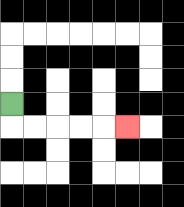{'start': '[0, 4]', 'end': '[5, 5]', 'path_directions': 'D,R,R,R,R,R', 'path_coordinates': '[[0, 4], [0, 5], [1, 5], [2, 5], [3, 5], [4, 5], [5, 5]]'}